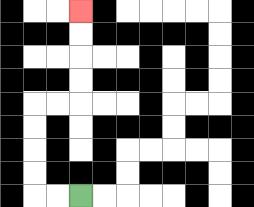{'start': '[3, 8]', 'end': '[3, 0]', 'path_directions': 'L,L,U,U,U,U,R,R,U,U,U,U', 'path_coordinates': '[[3, 8], [2, 8], [1, 8], [1, 7], [1, 6], [1, 5], [1, 4], [2, 4], [3, 4], [3, 3], [3, 2], [3, 1], [3, 0]]'}